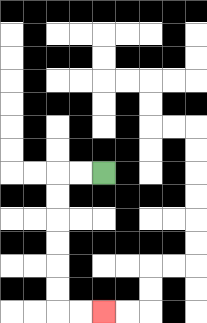{'start': '[4, 7]', 'end': '[4, 13]', 'path_directions': 'L,L,D,D,D,D,D,D,R,R', 'path_coordinates': '[[4, 7], [3, 7], [2, 7], [2, 8], [2, 9], [2, 10], [2, 11], [2, 12], [2, 13], [3, 13], [4, 13]]'}